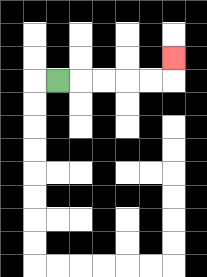{'start': '[2, 3]', 'end': '[7, 2]', 'path_directions': 'R,R,R,R,R,U', 'path_coordinates': '[[2, 3], [3, 3], [4, 3], [5, 3], [6, 3], [7, 3], [7, 2]]'}